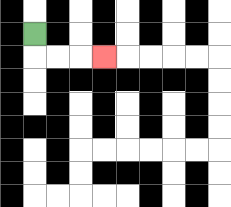{'start': '[1, 1]', 'end': '[4, 2]', 'path_directions': 'D,R,R,R', 'path_coordinates': '[[1, 1], [1, 2], [2, 2], [3, 2], [4, 2]]'}